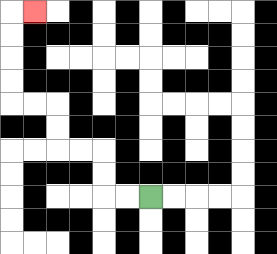{'start': '[6, 8]', 'end': '[1, 0]', 'path_directions': 'L,L,U,U,L,L,U,U,L,L,U,U,U,U,R', 'path_coordinates': '[[6, 8], [5, 8], [4, 8], [4, 7], [4, 6], [3, 6], [2, 6], [2, 5], [2, 4], [1, 4], [0, 4], [0, 3], [0, 2], [0, 1], [0, 0], [1, 0]]'}